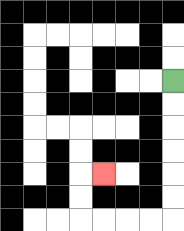{'start': '[7, 3]', 'end': '[4, 7]', 'path_directions': 'D,D,D,D,D,D,L,L,L,L,U,U,R', 'path_coordinates': '[[7, 3], [7, 4], [7, 5], [7, 6], [7, 7], [7, 8], [7, 9], [6, 9], [5, 9], [4, 9], [3, 9], [3, 8], [3, 7], [4, 7]]'}